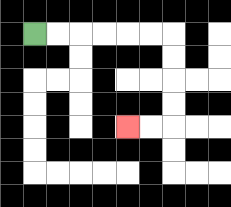{'start': '[1, 1]', 'end': '[5, 5]', 'path_directions': 'R,R,R,R,R,R,D,D,D,D,L,L', 'path_coordinates': '[[1, 1], [2, 1], [3, 1], [4, 1], [5, 1], [6, 1], [7, 1], [7, 2], [7, 3], [7, 4], [7, 5], [6, 5], [5, 5]]'}